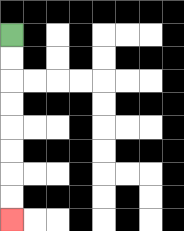{'start': '[0, 1]', 'end': '[0, 9]', 'path_directions': 'D,D,D,D,D,D,D,D', 'path_coordinates': '[[0, 1], [0, 2], [0, 3], [0, 4], [0, 5], [0, 6], [0, 7], [0, 8], [0, 9]]'}